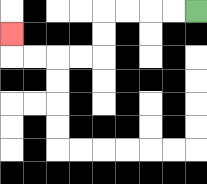{'start': '[8, 0]', 'end': '[0, 1]', 'path_directions': 'L,L,L,L,D,D,L,L,L,L,U', 'path_coordinates': '[[8, 0], [7, 0], [6, 0], [5, 0], [4, 0], [4, 1], [4, 2], [3, 2], [2, 2], [1, 2], [0, 2], [0, 1]]'}